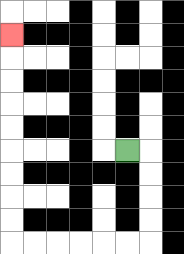{'start': '[5, 6]', 'end': '[0, 1]', 'path_directions': 'R,D,D,D,D,L,L,L,L,L,L,U,U,U,U,U,U,U,U,U', 'path_coordinates': '[[5, 6], [6, 6], [6, 7], [6, 8], [6, 9], [6, 10], [5, 10], [4, 10], [3, 10], [2, 10], [1, 10], [0, 10], [0, 9], [0, 8], [0, 7], [0, 6], [0, 5], [0, 4], [0, 3], [0, 2], [0, 1]]'}